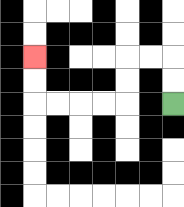{'start': '[7, 4]', 'end': '[1, 2]', 'path_directions': 'U,U,L,L,D,D,L,L,L,L,U,U', 'path_coordinates': '[[7, 4], [7, 3], [7, 2], [6, 2], [5, 2], [5, 3], [5, 4], [4, 4], [3, 4], [2, 4], [1, 4], [1, 3], [1, 2]]'}